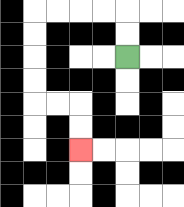{'start': '[5, 2]', 'end': '[3, 6]', 'path_directions': 'U,U,L,L,L,L,D,D,D,D,R,R,D,D', 'path_coordinates': '[[5, 2], [5, 1], [5, 0], [4, 0], [3, 0], [2, 0], [1, 0], [1, 1], [1, 2], [1, 3], [1, 4], [2, 4], [3, 4], [3, 5], [3, 6]]'}